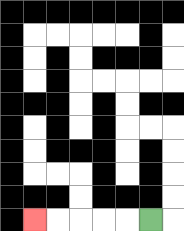{'start': '[6, 9]', 'end': '[1, 9]', 'path_directions': 'L,L,L,L,L', 'path_coordinates': '[[6, 9], [5, 9], [4, 9], [3, 9], [2, 9], [1, 9]]'}